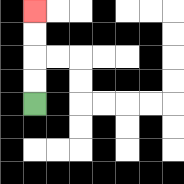{'start': '[1, 4]', 'end': '[1, 0]', 'path_directions': 'U,U,U,U', 'path_coordinates': '[[1, 4], [1, 3], [1, 2], [1, 1], [1, 0]]'}